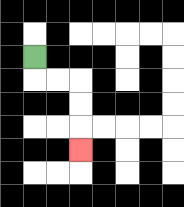{'start': '[1, 2]', 'end': '[3, 6]', 'path_directions': 'D,R,R,D,D,D', 'path_coordinates': '[[1, 2], [1, 3], [2, 3], [3, 3], [3, 4], [3, 5], [3, 6]]'}